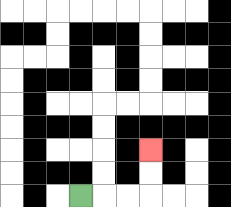{'start': '[3, 8]', 'end': '[6, 6]', 'path_directions': 'R,R,R,U,U', 'path_coordinates': '[[3, 8], [4, 8], [5, 8], [6, 8], [6, 7], [6, 6]]'}